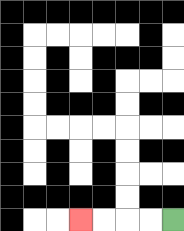{'start': '[7, 9]', 'end': '[3, 9]', 'path_directions': 'L,L,L,L', 'path_coordinates': '[[7, 9], [6, 9], [5, 9], [4, 9], [3, 9]]'}